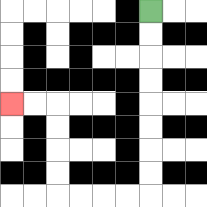{'start': '[6, 0]', 'end': '[0, 4]', 'path_directions': 'D,D,D,D,D,D,D,D,L,L,L,L,U,U,U,U,L,L', 'path_coordinates': '[[6, 0], [6, 1], [6, 2], [6, 3], [6, 4], [6, 5], [6, 6], [6, 7], [6, 8], [5, 8], [4, 8], [3, 8], [2, 8], [2, 7], [2, 6], [2, 5], [2, 4], [1, 4], [0, 4]]'}